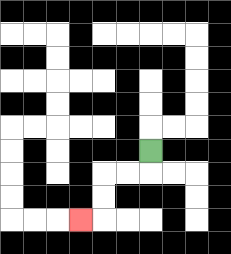{'start': '[6, 6]', 'end': '[3, 9]', 'path_directions': 'D,L,L,D,D,L', 'path_coordinates': '[[6, 6], [6, 7], [5, 7], [4, 7], [4, 8], [4, 9], [3, 9]]'}